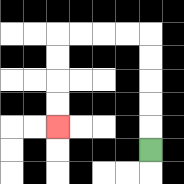{'start': '[6, 6]', 'end': '[2, 5]', 'path_directions': 'U,U,U,U,U,L,L,L,L,D,D,D,D', 'path_coordinates': '[[6, 6], [6, 5], [6, 4], [6, 3], [6, 2], [6, 1], [5, 1], [4, 1], [3, 1], [2, 1], [2, 2], [2, 3], [2, 4], [2, 5]]'}